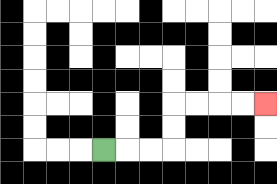{'start': '[4, 6]', 'end': '[11, 4]', 'path_directions': 'R,R,R,U,U,R,R,R,R', 'path_coordinates': '[[4, 6], [5, 6], [6, 6], [7, 6], [7, 5], [7, 4], [8, 4], [9, 4], [10, 4], [11, 4]]'}